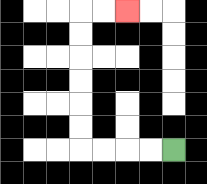{'start': '[7, 6]', 'end': '[5, 0]', 'path_directions': 'L,L,L,L,U,U,U,U,U,U,R,R', 'path_coordinates': '[[7, 6], [6, 6], [5, 6], [4, 6], [3, 6], [3, 5], [3, 4], [3, 3], [3, 2], [3, 1], [3, 0], [4, 0], [5, 0]]'}